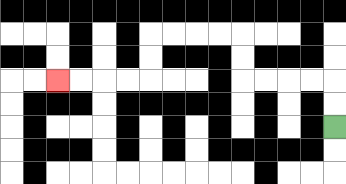{'start': '[14, 5]', 'end': '[2, 3]', 'path_directions': 'U,U,L,L,L,L,U,U,L,L,L,L,D,D,L,L,L,L', 'path_coordinates': '[[14, 5], [14, 4], [14, 3], [13, 3], [12, 3], [11, 3], [10, 3], [10, 2], [10, 1], [9, 1], [8, 1], [7, 1], [6, 1], [6, 2], [6, 3], [5, 3], [4, 3], [3, 3], [2, 3]]'}